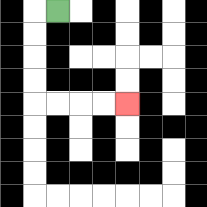{'start': '[2, 0]', 'end': '[5, 4]', 'path_directions': 'L,D,D,D,D,R,R,R,R', 'path_coordinates': '[[2, 0], [1, 0], [1, 1], [1, 2], [1, 3], [1, 4], [2, 4], [3, 4], [4, 4], [5, 4]]'}